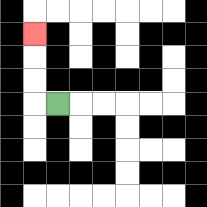{'start': '[2, 4]', 'end': '[1, 1]', 'path_directions': 'L,U,U,U', 'path_coordinates': '[[2, 4], [1, 4], [1, 3], [1, 2], [1, 1]]'}